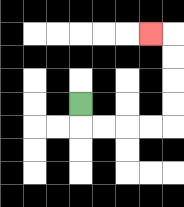{'start': '[3, 4]', 'end': '[6, 1]', 'path_directions': 'D,R,R,R,R,U,U,U,U,L', 'path_coordinates': '[[3, 4], [3, 5], [4, 5], [5, 5], [6, 5], [7, 5], [7, 4], [7, 3], [7, 2], [7, 1], [6, 1]]'}